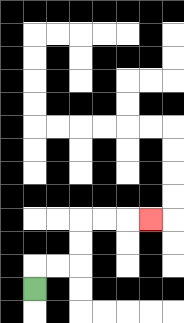{'start': '[1, 12]', 'end': '[6, 9]', 'path_directions': 'U,R,R,U,U,R,R,R', 'path_coordinates': '[[1, 12], [1, 11], [2, 11], [3, 11], [3, 10], [3, 9], [4, 9], [5, 9], [6, 9]]'}